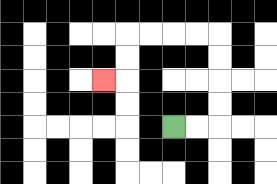{'start': '[7, 5]', 'end': '[4, 3]', 'path_directions': 'R,R,U,U,U,U,L,L,L,L,D,D,L', 'path_coordinates': '[[7, 5], [8, 5], [9, 5], [9, 4], [9, 3], [9, 2], [9, 1], [8, 1], [7, 1], [6, 1], [5, 1], [5, 2], [5, 3], [4, 3]]'}